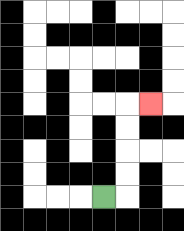{'start': '[4, 8]', 'end': '[6, 4]', 'path_directions': 'R,U,U,U,U,R', 'path_coordinates': '[[4, 8], [5, 8], [5, 7], [5, 6], [5, 5], [5, 4], [6, 4]]'}